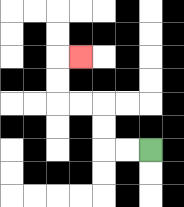{'start': '[6, 6]', 'end': '[3, 2]', 'path_directions': 'L,L,U,U,L,L,U,U,R', 'path_coordinates': '[[6, 6], [5, 6], [4, 6], [4, 5], [4, 4], [3, 4], [2, 4], [2, 3], [2, 2], [3, 2]]'}